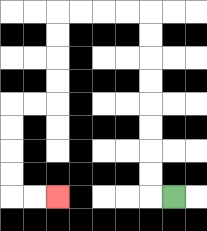{'start': '[7, 8]', 'end': '[2, 8]', 'path_directions': 'L,U,U,U,U,U,U,U,U,L,L,L,L,D,D,D,D,L,L,D,D,D,D,R,R', 'path_coordinates': '[[7, 8], [6, 8], [6, 7], [6, 6], [6, 5], [6, 4], [6, 3], [6, 2], [6, 1], [6, 0], [5, 0], [4, 0], [3, 0], [2, 0], [2, 1], [2, 2], [2, 3], [2, 4], [1, 4], [0, 4], [0, 5], [0, 6], [0, 7], [0, 8], [1, 8], [2, 8]]'}